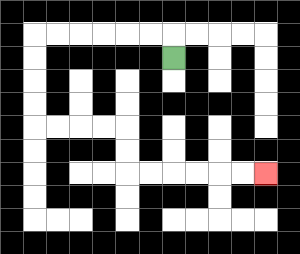{'start': '[7, 2]', 'end': '[11, 7]', 'path_directions': 'U,L,L,L,L,L,L,D,D,D,D,R,R,R,R,D,D,R,R,R,R,R,R', 'path_coordinates': '[[7, 2], [7, 1], [6, 1], [5, 1], [4, 1], [3, 1], [2, 1], [1, 1], [1, 2], [1, 3], [1, 4], [1, 5], [2, 5], [3, 5], [4, 5], [5, 5], [5, 6], [5, 7], [6, 7], [7, 7], [8, 7], [9, 7], [10, 7], [11, 7]]'}